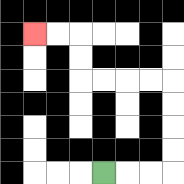{'start': '[4, 7]', 'end': '[1, 1]', 'path_directions': 'R,R,R,U,U,U,U,L,L,L,L,U,U,L,L', 'path_coordinates': '[[4, 7], [5, 7], [6, 7], [7, 7], [7, 6], [7, 5], [7, 4], [7, 3], [6, 3], [5, 3], [4, 3], [3, 3], [3, 2], [3, 1], [2, 1], [1, 1]]'}